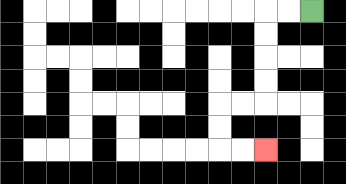{'start': '[13, 0]', 'end': '[11, 6]', 'path_directions': 'L,L,D,D,D,D,L,L,D,D,R,R', 'path_coordinates': '[[13, 0], [12, 0], [11, 0], [11, 1], [11, 2], [11, 3], [11, 4], [10, 4], [9, 4], [9, 5], [9, 6], [10, 6], [11, 6]]'}